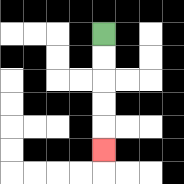{'start': '[4, 1]', 'end': '[4, 6]', 'path_directions': 'D,D,D,D,D', 'path_coordinates': '[[4, 1], [4, 2], [4, 3], [4, 4], [4, 5], [4, 6]]'}